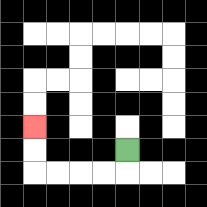{'start': '[5, 6]', 'end': '[1, 5]', 'path_directions': 'D,L,L,L,L,U,U', 'path_coordinates': '[[5, 6], [5, 7], [4, 7], [3, 7], [2, 7], [1, 7], [1, 6], [1, 5]]'}